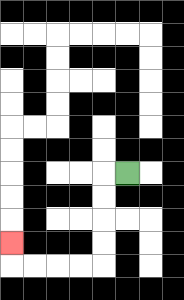{'start': '[5, 7]', 'end': '[0, 10]', 'path_directions': 'L,D,D,D,D,L,L,L,L,U', 'path_coordinates': '[[5, 7], [4, 7], [4, 8], [4, 9], [4, 10], [4, 11], [3, 11], [2, 11], [1, 11], [0, 11], [0, 10]]'}